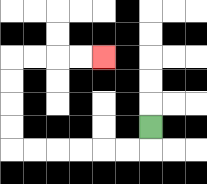{'start': '[6, 5]', 'end': '[4, 2]', 'path_directions': 'D,L,L,L,L,L,L,U,U,U,U,R,R,R,R', 'path_coordinates': '[[6, 5], [6, 6], [5, 6], [4, 6], [3, 6], [2, 6], [1, 6], [0, 6], [0, 5], [0, 4], [0, 3], [0, 2], [1, 2], [2, 2], [3, 2], [4, 2]]'}